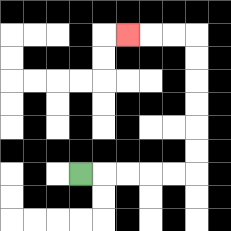{'start': '[3, 7]', 'end': '[5, 1]', 'path_directions': 'R,R,R,R,R,U,U,U,U,U,U,L,L,L', 'path_coordinates': '[[3, 7], [4, 7], [5, 7], [6, 7], [7, 7], [8, 7], [8, 6], [8, 5], [8, 4], [8, 3], [8, 2], [8, 1], [7, 1], [6, 1], [5, 1]]'}